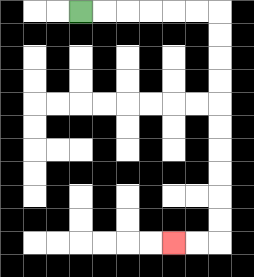{'start': '[3, 0]', 'end': '[7, 10]', 'path_directions': 'R,R,R,R,R,R,D,D,D,D,D,D,D,D,D,D,L,L', 'path_coordinates': '[[3, 0], [4, 0], [5, 0], [6, 0], [7, 0], [8, 0], [9, 0], [9, 1], [9, 2], [9, 3], [9, 4], [9, 5], [9, 6], [9, 7], [9, 8], [9, 9], [9, 10], [8, 10], [7, 10]]'}